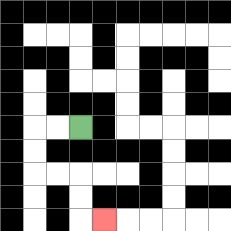{'start': '[3, 5]', 'end': '[4, 9]', 'path_directions': 'L,L,D,D,R,R,D,D,R', 'path_coordinates': '[[3, 5], [2, 5], [1, 5], [1, 6], [1, 7], [2, 7], [3, 7], [3, 8], [3, 9], [4, 9]]'}